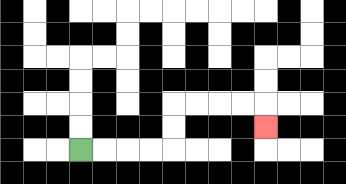{'start': '[3, 6]', 'end': '[11, 5]', 'path_directions': 'R,R,R,R,U,U,R,R,R,R,D', 'path_coordinates': '[[3, 6], [4, 6], [5, 6], [6, 6], [7, 6], [7, 5], [7, 4], [8, 4], [9, 4], [10, 4], [11, 4], [11, 5]]'}